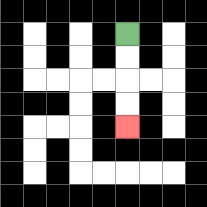{'start': '[5, 1]', 'end': '[5, 5]', 'path_directions': 'D,D,D,D', 'path_coordinates': '[[5, 1], [5, 2], [5, 3], [5, 4], [5, 5]]'}